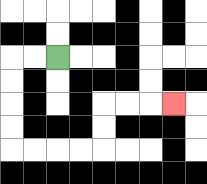{'start': '[2, 2]', 'end': '[7, 4]', 'path_directions': 'L,L,D,D,D,D,R,R,R,R,U,U,R,R,R', 'path_coordinates': '[[2, 2], [1, 2], [0, 2], [0, 3], [0, 4], [0, 5], [0, 6], [1, 6], [2, 6], [3, 6], [4, 6], [4, 5], [4, 4], [5, 4], [6, 4], [7, 4]]'}